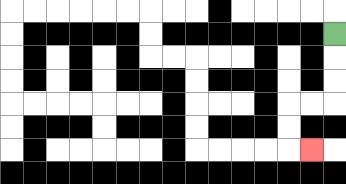{'start': '[14, 1]', 'end': '[13, 6]', 'path_directions': 'D,D,D,L,L,D,D,R', 'path_coordinates': '[[14, 1], [14, 2], [14, 3], [14, 4], [13, 4], [12, 4], [12, 5], [12, 6], [13, 6]]'}